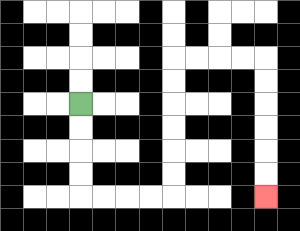{'start': '[3, 4]', 'end': '[11, 8]', 'path_directions': 'D,D,D,D,R,R,R,R,U,U,U,U,U,U,R,R,R,R,D,D,D,D,D,D', 'path_coordinates': '[[3, 4], [3, 5], [3, 6], [3, 7], [3, 8], [4, 8], [5, 8], [6, 8], [7, 8], [7, 7], [7, 6], [7, 5], [7, 4], [7, 3], [7, 2], [8, 2], [9, 2], [10, 2], [11, 2], [11, 3], [11, 4], [11, 5], [11, 6], [11, 7], [11, 8]]'}